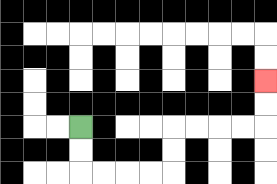{'start': '[3, 5]', 'end': '[11, 3]', 'path_directions': 'D,D,R,R,R,R,U,U,R,R,R,R,U,U', 'path_coordinates': '[[3, 5], [3, 6], [3, 7], [4, 7], [5, 7], [6, 7], [7, 7], [7, 6], [7, 5], [8, 5], [9, 5], [10, 5], [11, 5], [11, 4], [11, 3]]'}